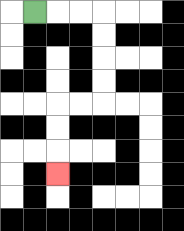{'start': '[1, 0]', 'end': '[2, 7]', 'path_directions': 'R,R,R,D,D,D,D,L,L,D,D,D', 'path_coordinates': '[[1, 0], [2, 0], [3, 0], [4, 0], [4, 1], [4, 2], [4, 3], [4, 4], [3, 4], [2, 4], [2, 5], [2, 6], [2, 7]]'}